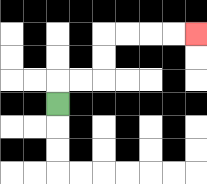{'start': '[2, 4]', 'end': '[8, 1]', 'path_directions': 'U,R,R,U,U,R,R,R,R', 'path_coordinates': '[[2, 4], [2, 3], [3, 3], [4, 3], [4, 2], [4, 1], [5, 1], [6, 1], [7, 1], [8, 1]]'}